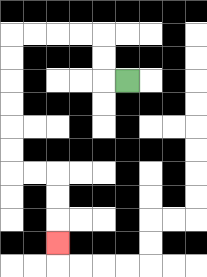{'start': '[5, 3]', 'end': '[2, 10]', 'path_directions': 'L,U,U,L,L,L,L,D,D,D,D,D,D,R,R,D,D,D', 'path_coordinates': '[[5, 3], [4, 3], [4, 2], [4, 1], [3, 1], [2, 1], [1, 1], [0, 1], [0, 2], [0, 3], [0, 4], [0, 5], [0, 6], [0, 7], [1, 7], [2, 7], [2, 8], [2, 9], [2, 10]]'}